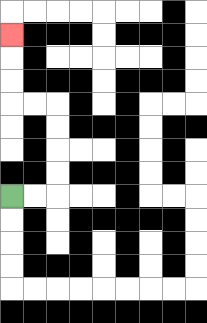{'start': '[0, 8]', 'end': '[0, 1]', 'path_directions': 'R,R,U,U,U,U,L,L,U,U,U', 'path_coordinates': '[[0, 8], [1, 8], [2, 8], [2, 7], [2, 6], [2, 5], [2, 4], [1, 4], [0, 4], [0, 3], [0, 2], [0, 1]]'}